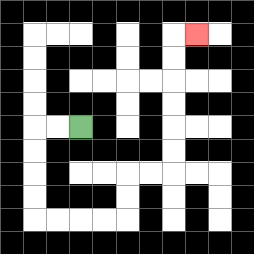{'start': '[3, 5]', 'end': '[8, 1]', 'path_directions': 'L,L,D,D,D,D,R,R,R,R,U,U,R,R,U,U,U,U,U,U,R', 'path_coordinates': '[[3, 5], [2, 5], [1, 5], [1, 6], [1, 7], [1, 8], [1, 9], [2, 9], [3, 9], [4, 9], [5, 9], [5, 8], [5, 7], [6, 7], [7, 7], [7, 6], [7, 5], [7, 4], [7, 3], [7, 2], [7, 1], [8, 1]]'}